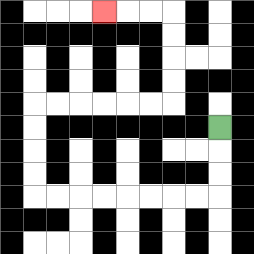{'start': '[9, 5]', 'end': '[4, 0]', 'path_directions': 'D,D,D,L,L,L,L,L,L,L,L,U,U,U,U,R,R,R,R,R,R,U,U,U,U,L,L,L', 'path_coordinates': '[[9, 5], [9, 6], [9, 7], [9, 8], [8, 8], [7, 8], [6, 8], [5, 8], [4, 8], [3, 8], [2, 8], [1, 8], [1, 7], [1, 6], [1, 5], [1, 4], [2, 4], [3, 4], [4, 4], [5, 4], [6, 4], [7, 4], [7, 3], [7, 2], [7, 1], [7, 0], [6, 0], [5, 0], [4, 0]]'}